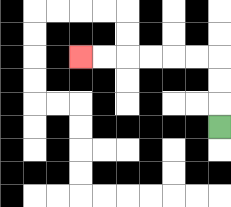{'start': '[9, 5]', 'end': '[3, 2]', 'path_directions': 'U,U,U,L,L,L,L,L,L', 'path_coordinates': '[[9, 5], [9, 4], [9, 3], [9, 2], [8, 2], [7, 2], [6, 2], [5, 2], [4, 2], [3, 2]]'}